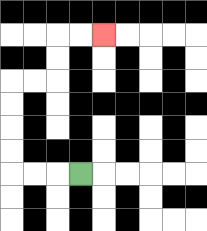{'start': '[3, 7]', 'end': '[4, 1]', 'path_directions': 'L,L,L,U,U,U,U,R,R,U,U,R,R', 'path_coordinates': '[[3, 7], [2, 7], [1, 7], [0, 7], [0, 6], [0, 5], [0, 4], [0, 3], [1, 3], [2, 3], [2, 2], [2, 1], [3, 1], [4, 1]]'}